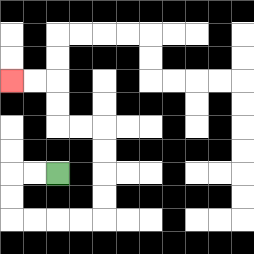{'start': '[2, 7]', 'end': '[0, 3]', 'path_directions': 'L,L,D,D,R,R,R,R,U,U,U,U,L,L,U,U,L,L', 'path_coordinates': '[[2, 7], [1, 7], [0, 7], [0, 8], [0, 9], [1, 9], [2, 9], [3, 9], [4, 9], [4, 8], [4, 7], [4, 6], [4, 5], [3, 5], [2, 5], [2, 4], [2, 3], [1, 3], [0, 3]]'}